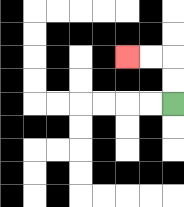{'start': '[7, 4]', 'end': '[5, 2]', 'path_directions': 'U,U,L,L', 'path_coordinates': '[[7, 4], [7, 3], [7, 2], [6, 2], [5, 2]]'}